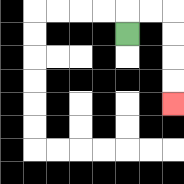{'start': '[5, 1]', 'end': '[7, 4]', 'path_directions': 'U,R,R,D,D,D,D', 'path_coordinates': '[[5, 1], [5, 0], [6, 0], [7, 0], [7, 1], [7, 2], [7, 3], [7, 4]]'}